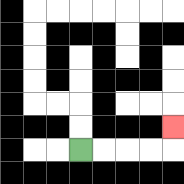{'start': '[3, 6]', 'end': '[7, 5]', 'path_directions': 'R,R,R,R,U', 'path_coordinates': '[[3, 6], [4, 6], [5, 6], [6, 6], [7, 6], [7, 5]]'}